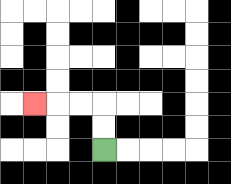{'start': '[4, 6]', 'end': '[1, 4]', 'path_directions': 'U,U,L,L,L', 'path_coordinates': '[[4, 6], [4, 5], [4, 4], [3, 4], [2, 4], [1, 4]]'}